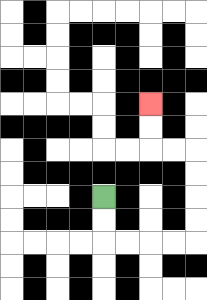{'start': '[4, 8]', 'end': '[6, 4]', 'path_directions': 'D,D,R,R,R,R,U,U,U,U,L,L,U,U', 'path_coordinates': '[[4, 8], [4, 9], [4, 10], [5, 10], [6, 10], [7, 10], [8, 10], [8, 9], [8, 8], [8, 7], [8, 6], [7, 6], [6, 6], [6, 5], [6, 4]]'}